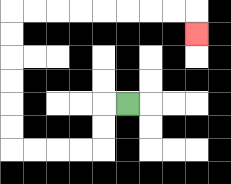{'start': '[5, 4]', 'end': '[8, 1]', 'path_directions': 'L,D,D,L,L,L,L,U,U,U,U,U,U,R,R,R,R,R,R,R,R,D', 'path_coordinates': '[[5, 4], [4, 4], [4, 5], [4, 6], [3, 6], [2, 6], [1, 6], [0, 6], [0, 5], [0, 4], [0, 3], [0, 2], [0, 1], [0, 0], [1, 0], [2, 0], [3, 0], [4, 0], [5, 0], [6, 0], [7, 0], [8, 0], [8, 1]]'}